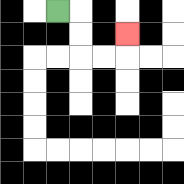{'start': '[2, 0]', 'end': '[5, 1]', 'path_directions': 'R,D,D,R,R,U', 'path_coordinates': '[[2, 0], [3, 0], [3, 1], [3, 2], [4, 2], [5, 2], [5, 1]]'}